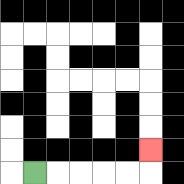{'start': '[1, 7]', 'end': '[6, 6]', 'path_directions': 'R,R,R,R,R,U', 'path_coordinates': '[[1, 7], [2, 7], [3, 7], [4, 7], [5, 7], [6, 7], [6, 6]]'}